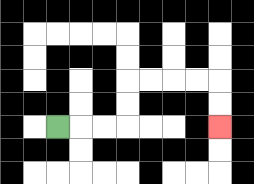{'start': '[2, 5]', 'end': '[9, 5]', 'path_directions': 'R,R,R,U,U,R,R,R,R,D,D', 'path_coordinates': '[[2, 5], [3, 5], [4, 5], [5, 5], [5, 4], [5, 3], [6, 3], [7, 3], [8, 3], [9, 3], [9, 4], [9, 5]]'}